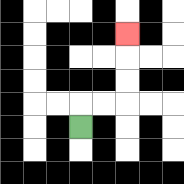{'start': '[3, 5]', 'end': '[5, 1]', 'path_directions': 'U,R,R,U,U,U', 'path_coordinates': '[[3, 5], [3, 4], [4, 4], [5, 4], [5, 3], [5, 2], [5, 1]]'}